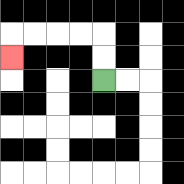{'start': '[4, 3]', 'end': '[0, 2]', 'path_directions': 'U,U,L,L,L,L,D', 'path_coordinates': '[[4, 3], [4, 2], [4, 1], [3, 1], [2, 1], [1, 1], [0, 1], [0, 2]]'}